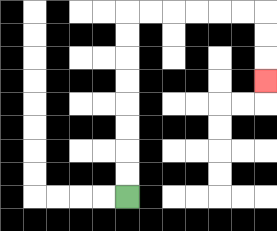{'start': '[5, 8]', 'end': '[11, 3]', 'path_directions': 'U,U,U,U,U,U,U,U,R,R,R,R,R,R,D,D,D', 'path_coordinates': '[[5, 8], [5, 7], [5, 6], [5, 5], [5, 4], [5, 3], [5, 2], [5, 1], [5, 0], [6, 0], [7, 0], [8, 0], [9, 0], [10, 0], [11, 0], [11, 1], [11, 2], [11, 3]]'}